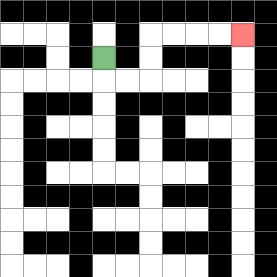{'start': '[4, 2]', 'end': '[10, 1]', 'path_directions': 'D,R,R,U,U,R,R,R,R', 'path_coordinates': '[[4, 2], [4, 3], [5, 3], [6, 3], [6, 2], [6, 1], [7, 1], [8, 1], [9, 1], [10, 1]]'}